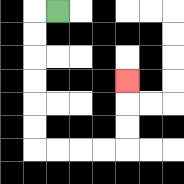{'start': '[2, 0]', 'end': '[5, 3]', 'path_directions': 'L,D,D,D,D,D,D,R,R,R,R,U,U,U', 'path_coordinates': '[[2, 0], [1, 0], [1, 1], [1, 2], [1, 3], [1, 4], [1, 5], [1, 6], [2, 6], [3, 6], [4, 6], [5, 6], [5, 5], [5, 4], [5, 3]]'}